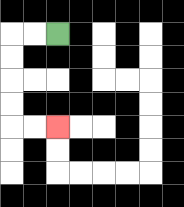{'start': '[2, 1]', 'end': '[2, 5]', 'path_directions': 'L,L,D,D,D,D,R,R', 'path_coordinates': '[[2, 1], [1, 1], [0, 1], [0, 2], [0, 3], [0, 4], [0, 5], [1, 5], [2, 5]]'}